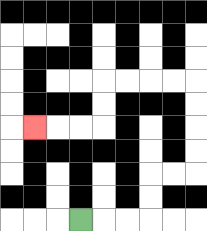{'start': '[3, 9]', 'end': '[1, 5]', 'path_directions': 'R,R,R,U,U,R,R,U,U,U,U,L,L,L,L,D,D,L,L,L', 'path_coordinates': '[[3, 9], [4, 9], [5, 9], [6, 9], [6, 8], [6, 7], [7, 7], [8, 7], [8, 6], [8, 5], [8, 4], [8, 3], [7, 3], [6, 3], [5, 3], [4, 3], [4, 4], [4, 5], [3, 5], [2, 5], [1, 5]]'}